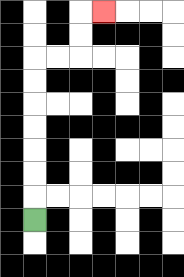{'start': '[1, 9]', 'end': '[4, 0]', 'path_directions': 'U,U,U,U,U,U,U,R,R,U,U,R', 'path_coordinates': '[[1, 9], [1, 8], [1, 7], [1, 6], [1, 5], [1, 4], [1, 3], [1, 2], [2, 2], [3, 2], [3, 1], [3, 0], [4, 0]]'}